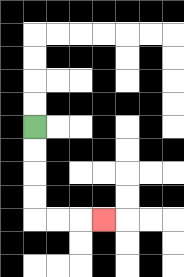{'start': '[1, 5]', 'end': '[4, 9]', 'path_directions': 'D,D,D,D,R,R,R', 'path_coordinates': '[[1, 5], [1, 6], [1, 7], [1, 8], [1, 9], [2, 9], [3, 9], [4, 9]]'}